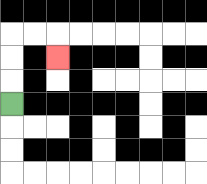{'start': '[0, 4]', 'end': '[2, 2]', 'path_directions': 'U,U,U,R,R,D', 'path_coordinates': '[[0, 4], [0, 3], [0, 2], [0, 1], [1, 1], [2, 1], [2, 2]]'}